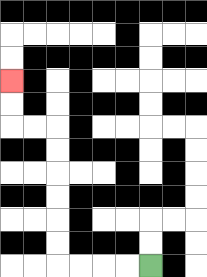{'start': '[6, 11]', 'end': '[0, 3]', 'path_directions': 'L,L,L,L,U,U,U,U,U,U,L,L,U,U', 'path_coordinates': '[[6, 11], [5, 11], [4, 11], [3, 11], [2, 11], [2, 10], [2, 9], [2, 8], [2, 7], [2, 6], [2, 5], [1, 5], [0, 5], [0, 4], [0, 3]]'}